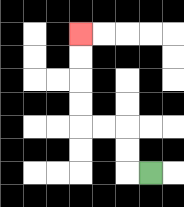{'start': '[6, 7]', 'end': '[3, 1]', 'path_directions': 'L,U,U,L,L,U,U,U,U', 'path_coordinates': '[[6, 7], [5, 7], [5, 6], [5, 5], [4, 5], [3, 5], [3, 4], [3, 3], [3, 2], [3, 1]]'}